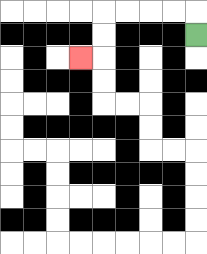{'start': '[8, 1]', 'end': '[3, 2]', 'path_directions': 'U,L,L,L,L,D,D,L', 'path_coordinates': '[[8, 1], [8, 0], [7, 0], [6, 0], [5, 0], [4, 0], [4, 1], [4, 2], [3, 2]]'}